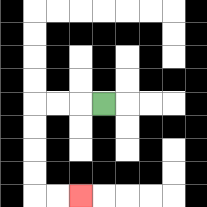{'start': '[4, 4]', 'end': '[3, 8]', 'path_directions': 'L,L,L,D,D,D,D,R,R', 'path_coordinates': '[[4, 4], [3, 4], [2, 4], [1, 4], [1, 5], [1, 6], [1, 7], [1, 8], [2, 8], [3, 8]]'}